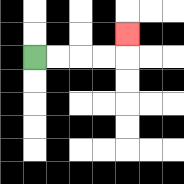{'start': '[1, 2]', 'end': '[5, 1]', 'path_directions': 'R,R,R,R,U', 'path_coordinates': '[[1, 2], [2, 2], [3, 2], [4, 2], [5, 2], [5, 1]]'}